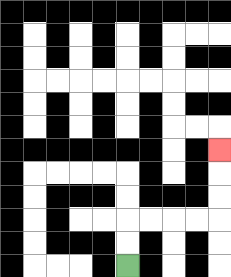{'start': '[5, 11]', 'end': '[9, 6]', 'path_directions': 'U,U,R,R,R,R,U,U,U', 'path_coordinates': '[[5, 11], [5, 10], [5, 9], [6, 9], [7, 9], [8, 9], [9, 9], [9, 8], [9, 7], [9, 6]]'}